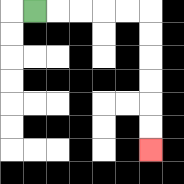{'start': '[1, 0]', 'end': '[6, 6]', 'path_directions': 'R,R,R,R,R,D,D,D,D,D,D', 'path_coordinates': '[[1, 0], [2, 0], [3, 0], [4, 0], [5, 0], [6, 0], [6, 1], [6, 2], [6, 3], [6, 4], [6, 5], [6, 6]]'}